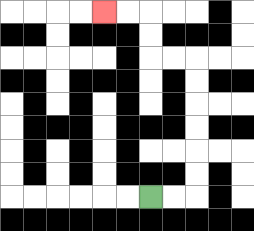{'start': '[6, 8]', 'end': '[4, 0]', 'path_directions': 'R,R,U,U,U,U,U,U,L,L,U,U,L,L', 'path_coordinates': '[[6, 8], [7, 8], [8, 8], [8, 7], [8, 6], [8, 5], [8, 4], [8, 3], [8, 2], [7, 2], [6, 2], [6, 1], [6, 0], [5, 0], [4, 0]]'}